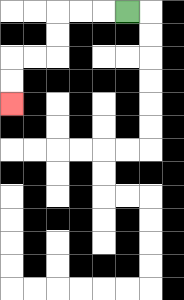{'start': '[5, 0]', 'end': '[0, 4]', 'path_directions': 'L,L,L,D,D,L,L,D,D', 'path_coordinates': '[[5, 0], [4, 0], [3, 0], [2, 0], [2, 1], [2, 2], [1, 2], [0, 2], [0, 3], [0, 4]]'}